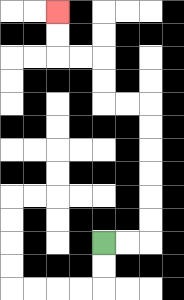{'start': '[4, 10]', 'end': '[2, 0]', 'path_directions': 'R,R,U,U,U,U,U,U,L,L,U,U,L,L,U,U', 'path_coordinates': '[[4, 10], [5, 10], [6, 10], [6, 9], [6, 8], [6, 7], [6, 6], [6, 5], [6, 4], [5, 4], [4, 4], [4, 3], [4, 2], [3, 2], [2, 2], [2, 1], [2, 0]]'}